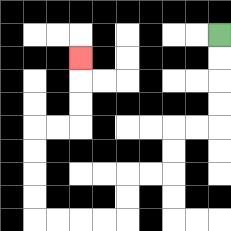{'start': '[9, 1]', 'end': '[3, 2]', 'path_directions': 'D,D,D,D,L,L,D,D,L,L,D,D,L,L,L,L,U,U,U,U,R,R,U,U,U', 'path_coordinates': '[[9, 1], [9, 2], [9, 3], [9, 4], [9, 5], [8, 5], [7, 5], [7, 6], [7, 7], [6, 7], [5, 7], [5, 8], [5, 9], [4, 9], [3, 9], [2, 9], [1, 9], [1, 8], [1, 7], [1, 6], [1, 5], [2, 5], [3, 5], [3, 4], [3, 3], [3, 2]]'}